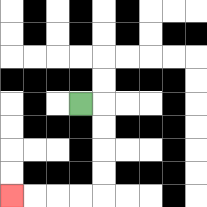{'start': '[3, 4]', 'end': '[0, 8]', 'path_directions': 'R,D,D,D,D,L,L,L,L', 'path_coordinates': '[[3, 4], [4, 4], [4, 5], [4, 6], [4, 7], [4, 8], [3, 8], [2, 8], [1, 8], [0, 8]]'}